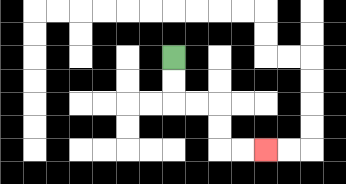{'start': '[7, 2]', 'end': '[11, 6]', 'path_directions': 'D,D,R,R,D,D,R,R', 'path_coordinates': '[[7, 2], [7, 3], [7, 4], [8, 4], [9, 4], [9, 5], [9, 6], [10, 6], [11, 6]]'}